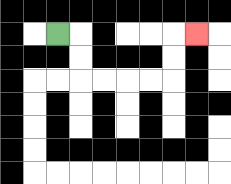{'start': '[2, 1]', 'end': '[8, 1]', 'path_directions': 'R,D,D,R,R,R,R,U,U,R', 'path_coordinates': '[[2, 1], [3, 1], [3, 2], [3, 3], [4, 3], [5, 3], [6, 3], [7, 3], [7, 2], [7, 1], [8, 1]]'}